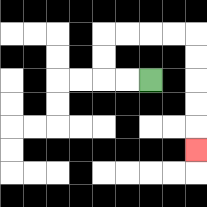{'start': '[6, 3]', 'end': '[8, 6]', 'path_directions': 'L,L,U,U,R,R,R,R,D,D,D,D,D', 'path_coordinates': '[[6, 3], [5, 3], [4, 3], [4, 2], [4, 1], [5, 1], [6, 1], [7, 1], [8, 1], [8, 2], [8, 3], [8, 4], [8, 5], [8, 6]]'}